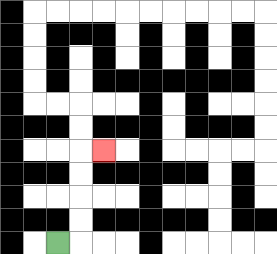{'start': '[2, 10]', 'end': '[4, 6]', 'path_directions': 'R,U,U,U,U,R', 'path_coordinates': '[[2, 10], [3, 10], [3, 9], [3, 8], [3, 7], [3, 6], [4, 6]]'}